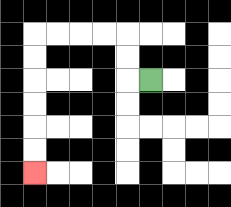{'start': '[6, 3]', 'end': '[1, 7]', 'path_directions': 'L,U,U,L,L,L,L,D,D,D,D,D,D', 'path_coordinates': '[[6, 3], [5, 3], [5, 2], [5, 1], [4, 1], [3, 1], [2, 1], [1, 1], [1, 2], [1, 3], [1, 4], [1, 5], [1, 6], [1, 7]]'}